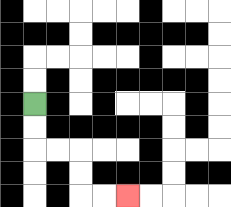{'start': '[1, 4]', 'end': '[5, 8]', 'path_directions': 'D,D,R,R,D,D,R,R', 'path_coordinates': '[[1, 4], [1, 5], [1, 6], [2, 6], [3, 6], [3, 7], [3, 8], [4, 8], [5, 8]]'}